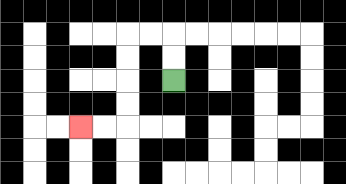{'start': '[7, 3]', 'end': '[3, 5]', 'path_directions': 'U,U,L,L,D,D,D,D,L,L', 'path_coordinates': '[[7, 3], [7, 2], [7, 1], [6, 1], [5, 1], [5, 2], [5, 3], [5, 4], [5, 5], [4, 5], [3, 5]]'}